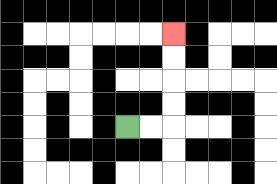{'start': '[5, 5]', 'end': '[7, 1]', 'path_directions': 'R,R,U,U,U,U', 'path_coordinates': '[[5, 5], [6, 5], [7, 5], [7, 4], [7, 3], [7, 2], [7, 1]]'}